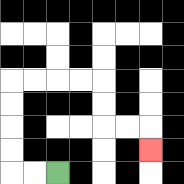{'start': '[2, 7]', 'end': '[6, 6]', 'path_directions': 'L,L,U,U,U,U,R,R,R,R,D,D,R,R,D', 'path_coordinates': '[[2, 7], [1, 7], [0, 7], [0, 6], [0, 5], [0, 4], [0, 3], [1, 3], [2, 3], [3, 3], [4, 3], [4, 4], [4, 5], [5, 5], [6, 5], [6, 6]]'}